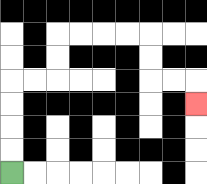{'start': '[0, 7]', 'end': '[8, 4]', 'path_directions': 'U,U,U,U,R,R,U,U,R,R,R,R,D,D,R,R,D', 'path_coordinates': '[[0, 7], [0, 6], [0, 5], [0, 4], [0, 3], [1, 3], [2, 3], [2, 2], [2, 1], [3, 1], [4, 1], [5, 1], [6, 1], [6, 2], [6, 3], [7, 3], [8, 3], [8, 4]]'}